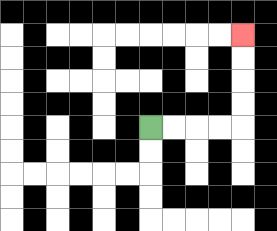{'start': '[6, 5]', 'end': '[10, 1]', 'path_directions': 'R,R,R,R,U,U,U,U', 'path_coordinates': '[[6, 5], [7, 5], [8, 5], [9, 5], [10, 5], [10, 4], [10, 3], [10, 2], [10, 1]]'}